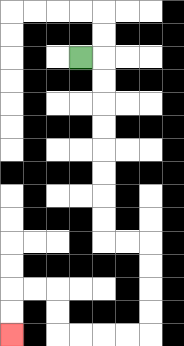{'start': '[3, 2]', 'end': '[0, 14]', 'path_directions': 'R,D,D,D,D,D,D,D,D,R,R,D,D,D,D,L,L,L,L,U,U,L,L,D,D', 'path_coordinates': '[[3, 2], [4, 2], [4, 3], [4, 4], [4, 5], [4, 6], [4, 7], [4, 8], [4, 9], [4, 10], [5, 10], [6, 10], [6, 11], [6, 12], [6, 13], [6, 14], [5, 14], [4, 14], [3, 14], [2, 14], [2, 13], [2, 12], [1, 12], [0, 12], [0, 13], [0, 14]]'}